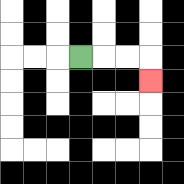{'start': '[3, 2]', 'end': '[6, 3]', 'path_directions': 'R,R,R,D', 'path_coordinates': '[[3, 2], [4, 2], [5, 2], [6, 2], [6, 3]]'}